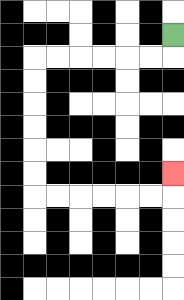{'start': '[7, 1]', 'end': '[7, 7]', 'path_directions': 'D,L,L,L,L,L,L,D,D,D,D,D,D,R,R,R,R,R,R,U', 'path_coordinates': '[[7, 1], [7, 2], [6, 2], [5, 2], [4, 2], [3, 2], [2, 2], [1, 2], [1, 3], [1, 4], [1, 5], [1, 6], [1, 7], [1, 8], [2, 8], [3, 8], [4, 8], [5, 8], [6, 8], [7, 8], [7, 7]]'}